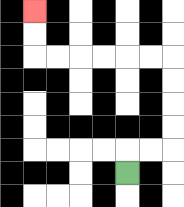{'start': '[5, 7]', 'end': '[1, 0]', 'path_directions': 'U,R,R,U,U,U,U,L,L,L,L,L,L,U,U', 'path_coordinates': '[[5, 7], [5, 6], [6, 6], [7, 6], [7, 5], [7, 4], [7, 3], [7, 2], [6, 2], [5, 2], [4, 2], [3, 2], [2, 2], [1, 2], [1, 1], [1, 0]]'}